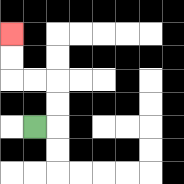{'start': '[1, 5]', 'end': '[0, 1]', 'path_directions': 'R,U,U,L,L,U,U', 'path_coordinates': '[[1, 5], [2, 5], [2, 4], [2, 3], [1, 3], [0, 3], [0, 2], [0, 1]]'}